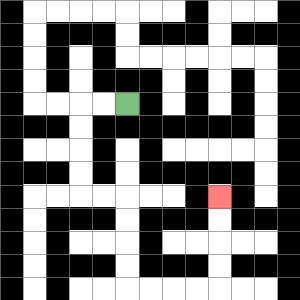{'start': '[5, 4]', 'end': '[9, 8]', 'path_directions': 'L,L,D,D,D,D,R,R,D,D,D,D,R,R,R,R,U,U,U,U', 'path_coordinates': '[[5, 4], [4, 4], [3, 4], [3, 5], [3, 6], [3, 7], [3, 8], [4, 8], [5, 8], [5, 9], [5, 10], [5, 11], [5, 12], [6, 12], [7, 12], [8, 12], [9, 12], [9, 11], [9, 10], [9, 9], [9, 8]]'}